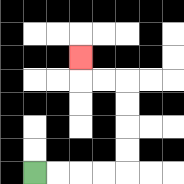{'start': '[1, 7]', 'end': '[3, 2]', 'path_directions': 'R,R,R,R,U,U,U,U,L,L,U', 'path_coordinates': '[[1, 7], [2, 7], [3, 7], [4, 7], [5, 7], [5, 6], [5, 5], [5, 4], [5, 3], [4, 3], [3, 3], [3, 2]]'}